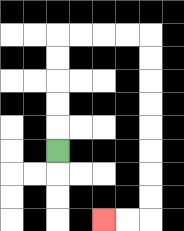{'start': '[2, 6]', 'end': '[4, 9]', 'path_directions': 'U,U,U,U,U,R,R,R,R,D,D,D,D,D,D,D,D,L,L', 'path_coordinates': '[[2, 6], [2, 5], [2, 4], [2, 3], [2, 2], [2, 1], [3, 1], [4, 1], [5, 1], [6, 1], [6, 2], [6, 3], [6, 4], [6, 5], [6, 6], [6, 7], [6, 8], [6, 9], [5, 9], [4, 9]]'}